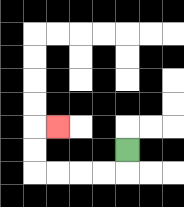{'start': '[5, 6]', 'end': '[2, 5]', 'path_directions': 'D,L,L,L,L,U,U,R', 'path_coordinates': '[[5, 6], [5, 7], [4, 7], [3, 7], [2, 7], [1, 7], [1, 6], [1, 5], [2, 5]]'}